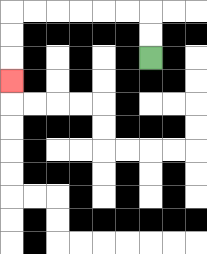{'start': '[6, 2]', 'end': '[0, 3]', 'path_directions': 'U,U,L,L,L,L,L,L,D,D,D', 'path_coordinates': '[[6, 2], [6, 1], [6, 0], [5, 0], [4, 0], [3, 0], [2, 0], [1, 0], [0, 0], [0, 1], [0, 2], [0, 3]]'}